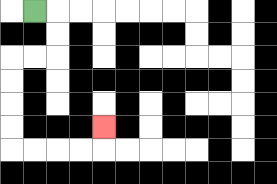{'start': '[1, 0]', 'end': '[4, 5]', 'path_directions': 'R,D,D,L,L,D,D,D,D,R,R,R,R,U', 'path_coordinates': '[[1, 0], [2, 0], [2, 1], [2, 2], [1, 2], [0, 2], [0, 3], [0, 4], [0, 5], [0, 6], [1, 6], [2, 6], [3, 6], [4, 6], [4, 5]]'}